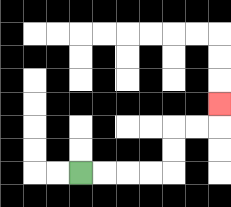{'start': '[3, 7]', 'end': '[9, 4]', 'path_directions': 'R,R,R,R,U,U,R,R,U', 'path_coordinates': '[[3, 7], [4, 7], [5, 7], [6, 7], [7, 7], [7, 6], [7, 5], [8, 5], [9, 5], [9, 4]]'}